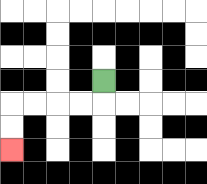{'start': '[4, 3]', 'end': '[0, 6]', 'path_directions': 'D,L,L,L,L,D,D', 'path_coordinates': '[[4, 3], [4, 4], [3, 4], [2, 4], [1, 4], [0, 4], [0, 5], [0, 6]]'}